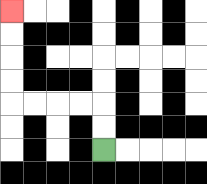{'start': '[4, 6]', 'end': '[0, 0]', 'path_directions': 'U,U,L,L,L,L,U,U,U,U', 'path_coordinates': '[[4, 6], [4, 5], [4, 4], [3, 4], [2, 4], [1, 4], [0, 4], [0, 3], [0, 2], [0, 1], [0, 0]]'}